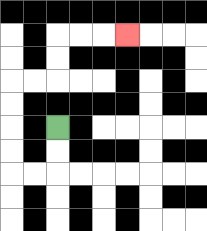{'start': '[2, 5]', 'end': '[5, 1]', 'path_directions': 'D,D,L,L,U,U,U,U,R,R,U,U,R,R,R', 'path_coordinates': '[[2, 5], [2, 6], [2, 7], [1, 7], [0, 7], [0, 6], [0, 5], [0, 4], [0, 3], [1, 3], [2, 3], [2, 2], [2, 1], [3, 1], [4, 1], [5, 1]]'}